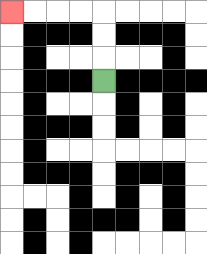{'start': '[4, 3]', 'end': '[0, 0]', 'path_directions': 'U,U,U,L,L,L,L', 'path_coordinates': '[[4, 3], [4, 2], [4, 1], [4, 0], [3, 0], [2, 0], [1, 0], [0, 0]]'}